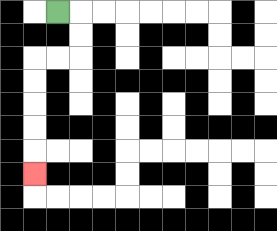{'start': '[2, 0]', 'end': '[1, 7]', 'path_directions': 'R,D,D,L,L,D,D,D,D,D', 'path_coordinates': '[[2, 0], [3, 0], [3, 1], [3, 2], [2, 2], [1, 2], [1, 3], [1, 4], [1, 5], [1, 6], [1, 7]]'}